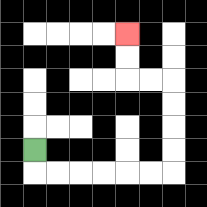{'start': '[1, 6]', 'end': '[5, 1]', 'path_directions': 'D,R,R,R,R,R,R,U,U,U,U,L,L,U,U', 'path_coordinates': '[[1, 6], [1, 7], [2, 7], [3, 7], [4, 7], [5, 7], [6, 7], [7, 7], [7, 6], [7, 5], [7, 4], [7, 3], [6, 3], [5, 3], [5, 2], [5, 1]]'}